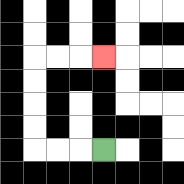{'start': '[4, 6]', 'end': '[4, 2]', 'path_directions': 'L,L,L,U,U,U,U,R,R,R', 'path_coordinates': '[[4, 6], [3, 6], [2, 6], [1, 6], [1, 5], [1, 4], [1, 3], [1, 2], [2, 2], [3, 2], [4, 2]]'}